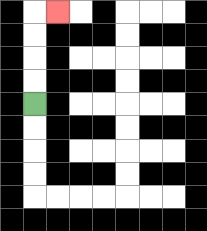{'start': '[1, 4]', 'end': '[2, 0]', 'path_directions': 'U,U,U,U,R', 'path_coordinates': '[[1, 4], [1, 3], [1, 2], [1, 1], [1, 0], [2, 0]]'}